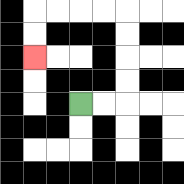{'start': '[3, 4]', 'end': '[1, 2]', 'path_directions': 'R,R,U,U,U,U,L,L,L,L,D,D', 'path_coordinates': '[[3, 4], [4, 4], [5, 4], [5, 3], [5, 2], [5, 1], [5, 0], [4, 0], [3, 0], [2, 0], [1, 0], [1, 1], [1, 2]]'}